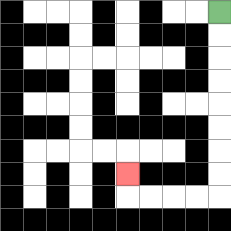{'start': '[9, 0]', 'end': '[5, 7]', 'path_directions': 'D,D,D,D,D,D,D,D,L,L,L,L,U', 'path_coordinates': '[[9, 0], [9, 1], [9, 2], [9, 3], [9, 4], [9, 5], [9, 6], [9, 7], [9, 8], [8, 8], [7, 8], [6, 8], [5, 8], [5, 7]]'}